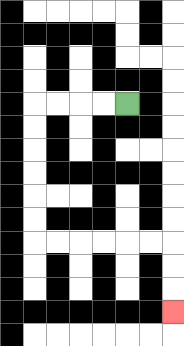{'start': '[5, 4]', 'end': '[7, 13]', 'path_directions': 'L,L,L,L,D,D,D,D,D,D,R,R,R,R,R,R,D,D,D', 'path_coordinates': '[[5, 4], [4, 4], [3, 4], [2, 4], [1, 4], [1, 5], [1, 6], [1, 7], [1, 8], [1, 9], [1, 10], [2, 10], [3, 10], [4, 10], [5, 10], [6, 10], [7, 10], [7, 11], [7, 12], [7, 13]]'}